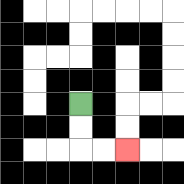{'start': '[3, 4]', 'end': '[5, 6]', 'path_directions': 'D,D,R,R', 'path_coordinates': '[[3, 4], [3, 5], [3, 6], [4, 6], [5, 6]]'}